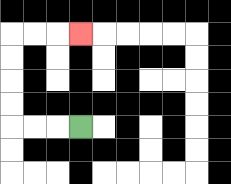{'start': '[3, 5]', 'end': '[3, 1]', 'path_directions': 'L,L,L,U,U,U,U,R,R,R', 'path_coordinates': '[[3, 5], [2, 5], [1, 5], [0, 5], [0, 4], [0, 3], [0, 2], [0, 1], [1, 1], [2, 1], [3, 1]]'}